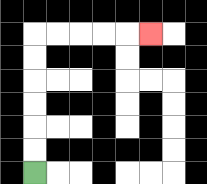{'start': '[1, 7]', 'end': '[6, 1]', 'path_directions': 'U,U,U,U,U,U,R,R,R,R,R', 'path_coordinates': '[[1, 7], [1, 6], [1, 5], [1, 4], [1, 3], [1, 2], [1, 1], [2, 1], [3, 1], [4, 1], [5, 1], [6, 1]]'}